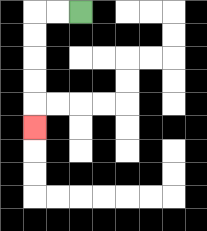{'start': '[3, 0]', 'end': '[1, 5]', 'path_directions': 'L,L,D,D,D,D,D', 'path_coordinates': '[[3, 0], [2, 0], [1, 0], [1, 1], [1, 2], [1, 3], [1, 4], [1, 5]]'}